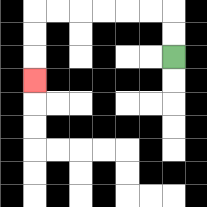{'start': '[7, 2]', 'end': '[1, 3]', 'path_directions': 'U,U,L,L,L,L,L,L,D,D,D', 'path_coordinates': '[[7, 2], [7, 1], [7, 0], [6, 0], [5, 0], [4, 0], [3, 0], [2, 0], [1, 0], [1, 1], [1, 2], [1, 3]]'}